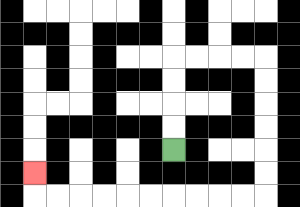{'start': '[7, 6]', 'end': '[1, 7]', 'path_directions': 'U,U,U,U,R,R,R,R,D,D,D,D,D,D,L,L,L,L,L,L,L,L,L,L,U', 'path_coordinates': '[[7, 6], [7, 5], [7, 4], [7, 3], [7, 2], [8, 2], [9, 2], [10, 2], [11, 2], [11, 3], [11, 4], [11, 5], [11, 6], [11, 7], [11, 8], [10, 8], [9, 8], [8, 8], [7, 8], [6, 8], [5, 8], [4, 8], [3, 8], [2, 8], [1, 8], [1, 7]]'}